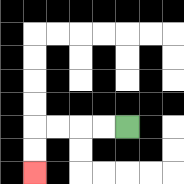{'start': '[5, 5]', 'end': '[1, 7]', 'path_directions': 'L,L,L,L,D,D', 'path_coordinates': '[[5, 5], [4, 5], [3, 5], [2, 5], [1, 5], [1, 6], [1, 7]]'}